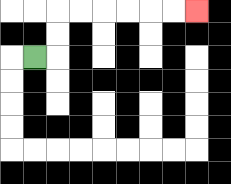{'start': '[1, 2]', 'end': '[8, 0]', 'path_directions': 'R,U,U,R,R,R,R,R,R', 'path_coordinates': '[[1, 2], [2, 2], [2, 1], [2, 0], [3, 0], [4, 0], [5, 0], [6, 0], [7, 0], [8, 0]]'}